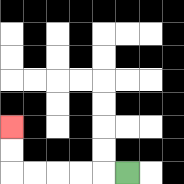{'start': '[5, 7]', 'end': '[0, 5]', 'path_directions': 'L,L,L,L,L,U,U', 'path_coordinates': '[[5, 7], [4, 7], [3, 7], [2, 7], [1, 7], [0, 7], [0, 6], [0, 5]]'}